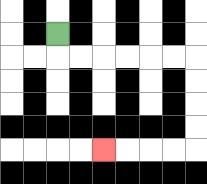{'start': '[2, 1]', 'end': '[4, 6]', 'path_directions': 'D,R,R,R,R,R,R,D,D,D,D,L,L,L,L', 'path_coordinates': '[[2, 1], [2, 2], [3, 2], [4, 2], [5, 2], [6, 2], [7, 2], [8, 2], [8, 3], [8, 4], [8, 5], [8, 6], [7, 6], [6, 6], [5, 6], [4, 6]]'}